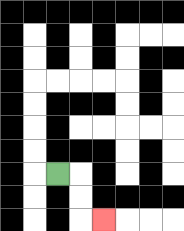{'start': '[2, 7]', 'end': '[4, 9]', 'path_directions': 'R,D,D,R', 'path_coordinates': '[[2, 7], [3, 7], [3, 8], [3, 9], [4, 9]]'}